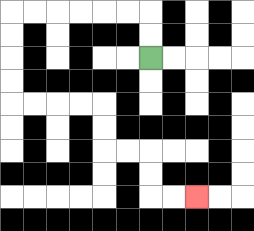{'start': '[6, 2]', 'end': '[8, 8]', 'path_directions': 'U,U,L,L,L,L,L,L,D,D,D,D,R,R,R,R,D,D,R,R,D,D,R,R', 'path_coordinates': '[[6, 2], [6, 1], [6, 0], [5, 0], [4, 0], [3, 0], [2, 0], [1, 0], [0, 0], [0, 1], [0, 2], [0, 3], [0, 4], [1, 4], [2, 4], [3, 4], [4, 4], [4, 5], [4, 6], [5, 6], [6, 6], [6, 7], [6, 8], [7, 8], [8, 8]]'}